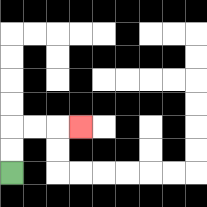{'start': '[0, 7]', 'end': '[3, 5]', 'path_directions': 'U,U,R,R,R', 'path_coordinates': '[[0, 7], [0, 6], [0, 5], [1, 5], [2, 5], [3, 5]]'}